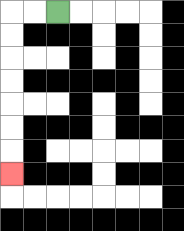{'start': '[2, 0]', 'end': '[0, 7]', 'path_directions': 'L,L,D,D,D,D,D,D,D', 'path_coordinates': '[[2, 0], [1, 0], [0, 0], [0, 1], [0, 2], [0, 3], [0, 4], [0, 5], [0, 6], [0, 7]]'}